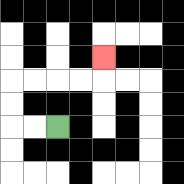{'start': '[2, 5]', 'end': '[4, 2]', 'path_directions': 'L,L,U,U,R,R,R,R,U', 'path_coordinates': '[[2, 5], [1, 5], [0, 5], [0, 4], [0, 3], [1, 3], [2, 3], [3, 3], [4, 3], [4, 2]]'}